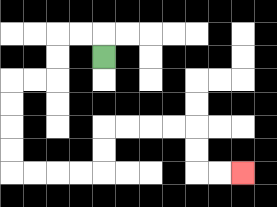{'start': '[4, 2]', 'end': '[10, 7]', 'path_directions': 'U,L,L,D,D,L,L,D,D,D,D,R,R,R,R,U,U,R,R,R,R,D,D,R,R', 'path_coordinates': '[[4, 2], [4, 1], [3, 1], [2, 1], [2, 2], [2, 3], [1, 3], [0, 3], [0, 4], [0, 5], [0, 6], [0, 7], [1, 7], [2, 7], [3, 7], [4, 7], [4, 6], [4, 5], [5, 5], [6, 5], [7, 5], [8, 5], [8, 6], [8, 7], [9, 7], [10, 7]]'}